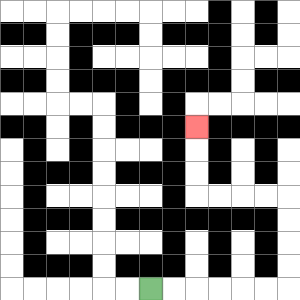{'start': '[6, 12]', 'end': '[8, 5]', 'path_directions': 'R,R,R,R,R,R,U,U,U,U,L,L,L,L,U,U,U', 'path_coordinates': '[[6, 12], [7, 12], [8, 12], [9, 12], [10, 12], [11, 12], [12, 12], [12, 11], [12, 10], [12, 9], [12, 8], [11, 8], [10, 8], [9, 8], [8, 8], [8, 7], [8, 6], [8, 5]]'}